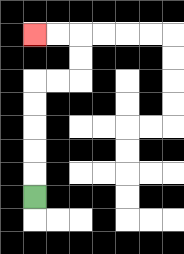{'start': '[1, 8]', 'end': '[1, 1]', 'path_directions': 'U,U,U,U,U,R,R,U,U,L,L', 'path_coordinates': '[[1, 8], [1, 7], [1, 6], [1, 5], [1, 4], [1, 3], [2, 3], [3, 3], [3, 2], [3, 1], [2, 1], [1, 1]]'}